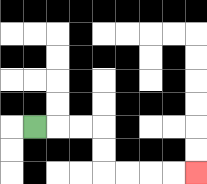{'start': '[1, 5]', 'end': '[8, 7]', 'path_directions': 'R,R,R,D,D,R,R,R,R', 'path_coordinates': '[[1, 5], [2, 5], [3, 5], [4, 5], [4, 6], [4, 7], [5, 7], [6, 7], [7, 7], [8, 7]]'}